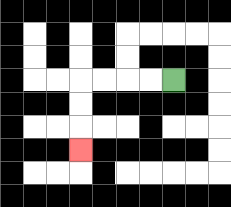{'start': '[7, 3]', 'end': '[3, 6]', 'path_directions': 'L,L,L,L,D,D,D', 'path_coordinates': '[[7, 3], [6, 3], [5, 3], [4, 3], [3, 3], [3, 4], [3, 5], [3, 6]]'}